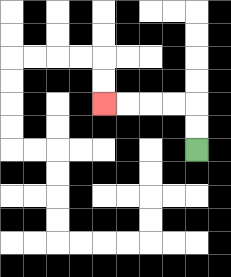{'start': '[8, 6]', 'end': '[4, 4]', 'path_directions': 'U,U,L,L,L,L', 'path_coordinates': '[[8, 6], [8, 5], [8, 4], [7, 4], [6, 4], [5, 4], [4, 4]]'}